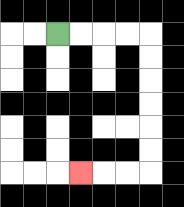{'start': '[2, 1]', 'end': '[3, 7]', 'path_directions': 'R,R,R,R,D,D,D,D,D,D,L,L,L', 'path_coordinates': '[[2, 1], [3, 1], [4, 1], [5, 1], [6, 1], [6, 2], [6, 3], [6, 4], [6, 5], [6, 6], [6, 7], [5, 7], [4, 7], [3, 7]]'}